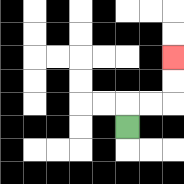{'start': '[5, 5]', 'end': '[7, 2]', 'path_directions': 'U,R,R,U,U', 'path_coordinates': '[[5, 5], [5, 4], [6, 4], [7, 4], [7, 3], [7, 2]]'}